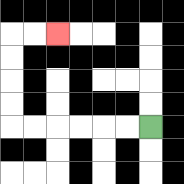{'start': '[6, 5]', 'end': '[2, 1]', 'path_directions': 'L,L,L,L,L,L,U,U,U,U,R,R', 'path_coordinates': '[[6, 5], [5, 5], [4, 5], [3, 5], [2, 5], [1, 5], [0, 5], [0, 4], [0, 3], [0, 2], [0, 1], [1, 1], [2, 1]]'}